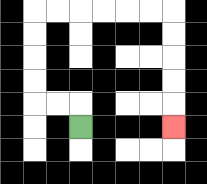{'start': '[3, 5]', 'end': '[7, 5]', 'path_directions': 'U,L,L,U,U,U,U,R,R,R,R,R,R,D,D,D,D,D', 'path_coordinates': '[[3, 5], [3, 4], [2, 4], [1, 4], [1, 3], [1, 2], [1, 1], [1, 0], [2, 0], [3, 0], [4, 0], [5, 0], [6, 0], [7, 0], [7, 1], [7, 2], [7, 3], [7, 4], [7, 5]]'}